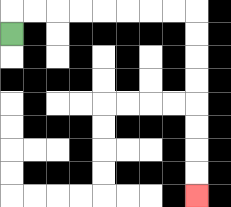{'start': '[0, 1]', 'end': '[8, 8]', 'path_directions': 'U,R,R,R,R,R,R,R,R,D,D,D,D,D,D,D,D', 'path_coordinates': '[[0, 1], [0, 0], [1, 0], [2, 0], [3, 0], [4, 0], [5, 0], [6, 0], [7, 0], [8, 0], [8, 1], [8, 2], [8, 3], [8, 4], [8, 5], [8, 6], [8, 7], [8, 8]]'}